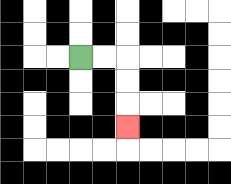{'start': '[3, 2]', 'end': '[5, 5]', 'path_directions': 'R,R,D,D,D', 'path_coordinates': '[[3, 2], [4, 2], [5, 2], [5, 3], [5, 4], [5, 5]]'}